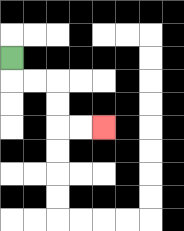{'start': '[0, 2]', 'end': '[4, 5]', 'path_directions': 'D,R,R,D,D,R,R', 'path_coordinates': '[[0, 2], [0, 3], [1, 3], [2, 3], [2, 4], [2, 5], [3, 5], [4, 5]]'}